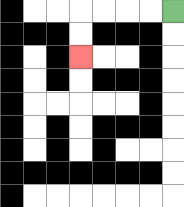{'start': '[7, 0]', 'end': '[3, 2]', 'path_directions': 'L,L,L,L,D,D', 'path_coordinates': '[[7, 0], [6, 0], [5, 0], [4, 0], [3, 0], [3, 1], [3, 2]]'}